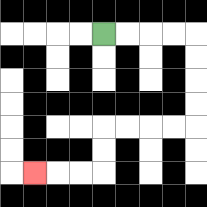{'start': '[4, 1]', 'end': '[1, 7]', 'path_directions': 'R,R,R,R,D,D,D,D,L,L,L,L,D,D,L,L,L', 'path_coordinates': '[[4, 1], [5, 1], [6, 1], [7, 1], [8, 1], [8, 2], [8, 3], [8, 4], [8, 5], [7, 5], [6, 5], [5, 5], [4, 5], [4, 6], [4, 7], [3, 7], [2, 7], [1, 7]]'}